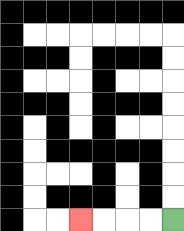{'start': '[7, 9]', 'end': '[3, 9]', 'path_directions': 'L,L,L,L', 'path_coordinates': '[[7, 9], [6, 9], [5, 9], [4, 9], [3, 9]]'}